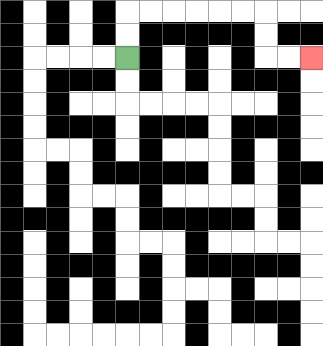{'start': '[5, 2]', 'end': '[13, 2]', 'path_directions': 'U,U,R,R,R,R,R,R,D,D,R,R', 'path_coordinates': '[[5, 2], [5, 1], [5, 0], [6, 0], [7, 0], [8, 0], [9, 0], [10, 0], [11, 0], [11, 1], [11, 2], [12, 2], [13, 2]]'}